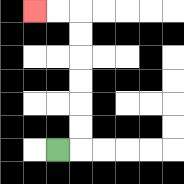{'start': '[2, 6]', 'end': '[1, 0]', 'path_directions': 'R,U,U,U,U,U,U,L,L', 'path_coordinates': '[[2, 6], [3, 6], [3, 5], [3, 4], [3, 3], [3, 2], [3, 1], [3, 0], [2, 0], [1, 0]]'}